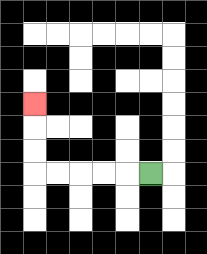{'start': '[6, 7]', 'end': '[1, 4]', 'path_directions': 'L,L,L,L,L,U,U,U', 'path_coordinates': '[[6, 7], [5, 7], [4, 7], [3, 7], [2, 7], [1, 7], [1, 6], [1, 5], [1, 4]]'}